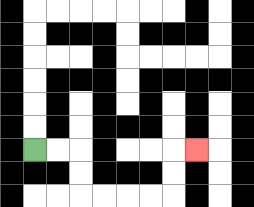{'start': '[1, 6]', 'end': '[8, 6]', 'path_directions': 'R,R,D,D,R,R,R,R,U,U,R', 'path_coordinates': '[[1, 6], [2, 6], [3, 6], [3, 7], [3, 8], [4, 8], [5, 8], [6, 8], [7, 8], [7, 7], [7, 6], [8, 6]]'}